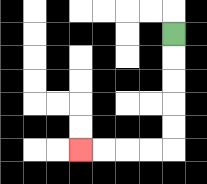{'start': '[7, 1]', 'end': '[3, 6]', 'path_directions': 'D,D,D,D,D,L,L,L,L', 'path_coordinates': '[[7, 1], [7, 2], [7, 3], [7, 4], [7, 5], [7, 6], [6, 6], [5, 6], [4, 6], [3, 6]]'}